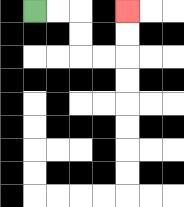{'start': '[1, 0]', 'end': '[5, 0]', 'path_directions': 'R,R,D,D,R,R,U,U', 'path_coordinates': '[[1, 0], [2, 0], [3, 0], [3, 1], [3, 2], [4, 2], [5, 2], [5, 1], [5, 0]]'}